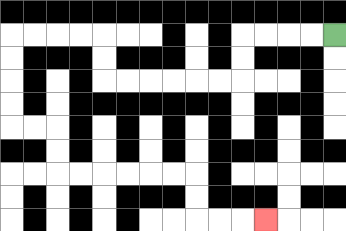{'start': '[14, 1]', 'end': '[11, 9]', 'path_directions': 'L,L,L,L,D,D,L,L,L,L,L,L,U,U,L,L,L,L,D,D,D,D,R,R,D,D,R,R,R,R,R,R,D,D,R,R,R', 'path_coordinates': '[[14, 1], [13, 1], [12, 1], [11, 1], [10, 1], [10, 2], [10, 3], [9, 3], [8, 3], [7, 3], [6, 3], [5, 3], [4, 3], [4, 2], [4, 1], [3, 1], [2, 1], [1, 1], [0, 1], [0, 2], [0, 3], [0, 4], [0, 5], [1, 5], [2, 5], [2, 6], [2, 7], [3, 7], [4, 7], [5, 7], [6, 7], [7, 7], [8, 7], [8, 8], [8, 9], [9, 9], [10, 9], [11, 9]]'}